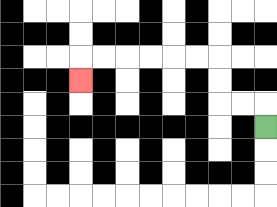{'start': '[11, 5]', 'end': '[3, 3]', 'path_directions': 'U,L,L,U,U,L,L,L,L,L,L,D', 'path_coordinates': '[[11, 5], [11, 4], [10, 4], [9, 4], [9, 3], [9, 2], [8, 2], [7, 2], [6, 2], [5, 2], [4, 2], [3, 2], [3, 3]]'}